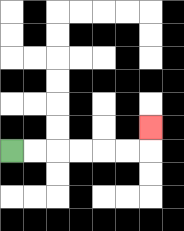{'start': '[0, 6]', 'end': '[6, 5]', 'path_directions': 'R,R,R,R,R,R,U', 'path_coordinates': '[[0, 6], [1, 6], [2, 6], [3, 6], [4, 6], [5, 6], [6, 6], [6, 5]]'}